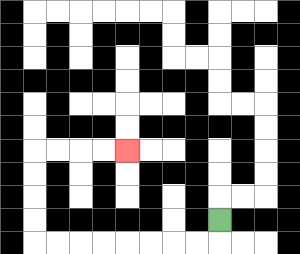{'start': '[9, 9]', 'end': '[5, 6]', 'path_directions': 'D,L,L,L,L,L,L,L,L,U,U,U,U,R,R,R,R', 'path_coordinates': '[[9, 9], [9, 10], [8, 10], [7, 10], [6, 10], [5, 10], [4, 10], [3, 10], [2, 10], [1, 10], [1, 9], [1, 8], [1, 7], [1, 6], [2, 6], [3, 6], [4, 6], [5, 6]]'}